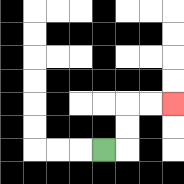{'start': '[4, 6]', 'end': '[7, 4]', 'path_directions': 'R,U,U,R,R', 'path_coordinates': '[[4, 6], [5, 6], [5, 5], [5, 4], [6, 4], [7, 4]]'}